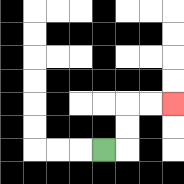{'start': '[4, 6]', 'end': '[7, 4]', 'path_directions': 'R,U,U,R,R', 'path_coordinates': '[[4, 6], [5, 6], [5, 5], [5, 4], [6, 4], [7, 4]]'}